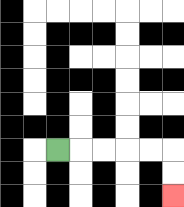{'start': '[2, 6]', 'end': '[7, 8]', 'path_directions': 'R,R,R,R,R,D,D', 'path_coordinates': '[[2, 6], [3, 6], [4, 6], [5, 6], [6, 6], [7, 6], [7, 7], [7, 8]]'}